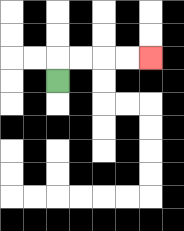{'start': '[2, 3]', 'end': '[6, 2]', 'path_directions': 'U,R,R,R,R', 'path_coordinates': '[[2, 3], [2, 2], [3, 2], [4, 2], [5, 2], [6, 2]]'}